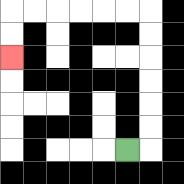{'start': '[5, 6]', 'end': '[0, 2]', 'path_directions': 'R,U,U,U,U,U,U,L,L,L,L,L,L,D,D', 'path_coordinates': '[[5, 6], [6, 6], [6, 5], [6, 4], [6, 3], [6, 2], [6, 1], [6, 0], [5, 0], [4, 0], [3, 0], [2, 0], [1, 0], [0, 0], [0, 1], [0, 2]]'}